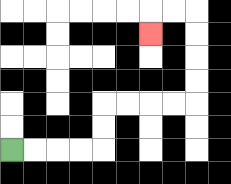{'start': '[0, 6]', 'end': '[6, 1]', 'path_directions': 'R,R,R,R,U,U,R,R,R,R,U,U,U,U,L,L,D', 'path_coordinates': '[[0, 6], [1, 6], [2, 6], [3, 6], [4, 6], [4, 5], [4, 4], [5, 4], [6, 4], [7, 4], [8, 4], [8, 3], [8, 2], [8, 1], [8, 0], [7, 0], [6, 0], [6, 1]]'}